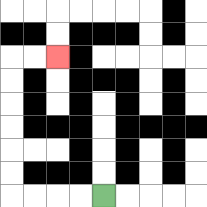{'start': '[4, 8]', 'end': '[2, 2]', 'path_directions': 'L,L,L,L,U,U,U,U,U,U,R,R', 'path_coordinates': '[[4, 8], [3, 8], [2, 8], [1, 8], [0, 8], [0, 7], [0, 6], [0, 5], [0, 4], [0, 3], [0, 2], [1, 2], [2, 2]]'}